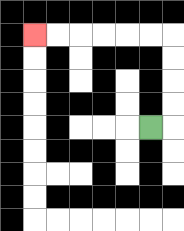{'start': '[6, 5]', 'end': '[1, 1]', 'path_directions': 'R,U,U,U,U,L,L,L,L,L,L', 'path_coordinates': '[[6, 5], [7, 5], [7, 4], [7, 3], [7, 2], [7, 1], [6, 1], [5, 1], [4, 1], [3, 1], [2, 1], [1, 1]]'}